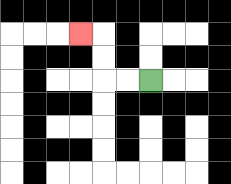{'start': '[6, 3]', 'end': '[3, 1]', 'path_directions': 'L,L,U,U,L', 'path_coordinates': '[[6, 3], [5, 3], [4, 3], [4, 2], [4, 1], [3, 1]]'}